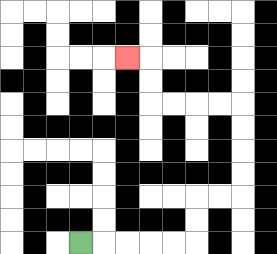{'start': '[3, 10]', 'end': '[5, 2]', 'path_directions': 'R,R,R,R,R,U,U,R,R,U,U,U,U,L,L,L,L,U,U,L', 'path_coordinates': '[[3, 10], [4, 10], [5, 10], [6, 10], [7, 10], [8, 10], [8, 9], [8, 8], [9, 8], [10, 8], [10, 7], [10, 6], [10, 5], [10, 4], [9, 4], [8, 4], [7, 4], [6, 4], [6, 3], [6, 2], [5, 2]]'}